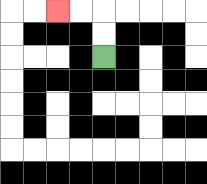{'start': '[4, 2]', 'end': '[2, 0]', 'path_directions': 'U,U,L,L', 'path_coordinates': '[[4, 2], [4, 1], [4, 0], [3, 0], [2, 0]]'}